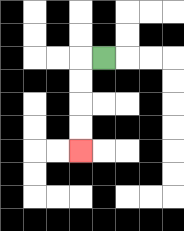{'start': '[4, 2]', 'end': '[3, 6]', 'path_directions': 'L,D,D,D,D', 'path_coordinates': '[[4, 2], [3, 2], [3, 3], [3, 4], [3, 5], [3, 6]]'}